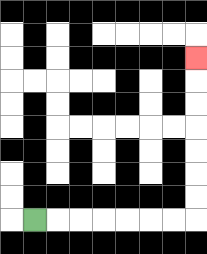{'start': '[1, 9]', 'end': '[8, 2]', 'path_directions': 'R,R,R,R,R,R,R,U,U,U,U,U,U,U', 'path_coordinates': '[[1, 9], [2, 9], [3, 9], [4, 9], [5, 9], [6, 9], [7, 9], [8, 9], [8, 8], [8, 7], [8, 6], [8, 5], [8, 4], [8, 3], [8, 2]]'}